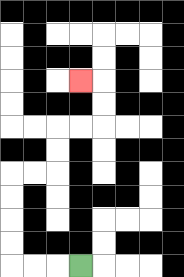{'start': '[3, 11]', 'end': '[3, 3]', 'path_directions': 'L,L,L,U,U,U,U,R,R,U,U,R,R,U,U,L', 'path_coordinates': '[[3, 11], [2, 11], [1, 11], [0, 11], [0, 10], [0, 9], [0, 8], [0, 7], [1, 7], [2, 7], [2, 6], [2, 5], [3, 5], [4, 5], [4, 4], [4, 3], [3, 3]]'}